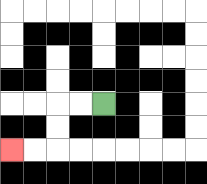{'start': '[4, 4]', 'end': '[0, 6]', 'path_directions': 'L,L,D,D,L,L', 'path_coordinates': '[[4, 4], [3, 4], [2, 4], [2, 5], [2, 6], [1, 6], [0, 6]]'}